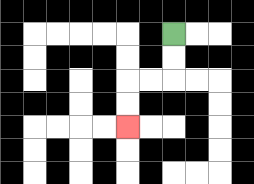{'start': '[7, 1]', 'end': '[5, 5]', 'path_directions': 'D,D,L,L,D,D', 'path_coordinates': '[[7, 1], [7, 2], [7, 3], [6, 3], [5, 3], [5, 4], [5, 5]]'}